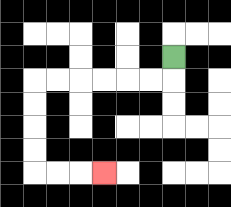{'start': '[7, 2]', 'end': '[4, 7]', 'path_directions': 'D,L,L,L,L,L,L,D,D,D,D,R,R,R', 'path_coordinates': '[[7, 2], [7, 3], [6, 3], [5, 3], [4, 3], [3, 3], [2, 3], [1, 3], [1, 4], [1, 5], [1, 6], [1, 7], [2, 7], [3, 7], [4, 7]]'}